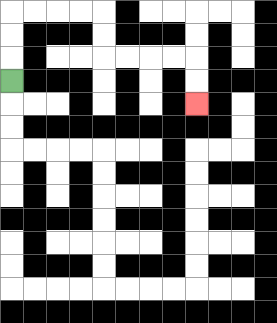{'start': '[0, 3]', 'end': '[8, 4]', 'path_directions': 'U,U,U,R,R,R,R,D,D,R,R,R,R,D,D', 'path_coordinates': '[[0, 3], [0, 2], [0, 1], [0, 0], [1, 0], [2, 0], [3, 0], [4, 0], [4, 1], [4, 2], [5, 2], [6, 2], [7, 2], [8, 2], [8, 3], [8, 4]]'}